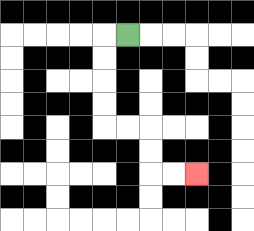{'start': '[5, 1]', 'end': '[8, 7]', 'path_directions': 'L,D,D,D,D,R,R,D,D,R,R', 'path_coordinates': '[[5, 1], [4, 1], [4, 2], [4, 3], [4, 4], [4, 5], [5, 5], [6, 5], [6, 6], [6, 7], [7, 7], [8, 7]]'}